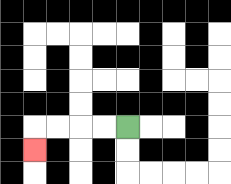{'start': '[5, 5]', 'end': '[1, 6]', 'path_directions': 'L,L,L,L,D', 'path_coordinates': '[[5, 5], [4, 5], [3, 5], [2, 5], [1, 5], [1, 6]]'}